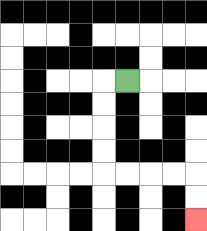{'start': '[5, 3]', 'end': '[8, 9]', 'path_directions': 'L,D,D,D,D,R,R,R,R,D,D', 'path_coordinates': '[[5, 3], [4, 3], [4, 4], [4, 5], [4, 6], [4, 7], [5, 7], [6, 7], [7, 7], [8, 7], [8, 8], [8, 9]]'}